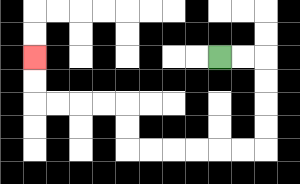{'start': '[9, 2]', 'end': '[1, 2]', 'path_directions': 'R,R,D,D,D,D,L,L,L,L,L,L,U,U,L,L,L,L,U,U', 'path_coordinates': '[[9, 2], [10, 2], [11, 2], [11, 3], [11, 4], [11, 5], [11, 6], [10, 6], [9, 6], [8, 6], [7, 6], [6, 6], [5, 6], [5, 5], [5, 4], [4, 4], [3, 4], [2, 4], [1, 4], [1, 3], [1, 2]]'}